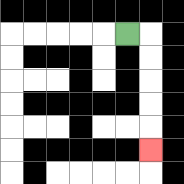{'start': '[5, 1]', 'end': '[6, 6]', 'path_directions': 'R,D,D,D,D,D', 'path_coordinates': '[[5, 1], [6, 1], [6, 2], [6, 3], [6, 4], [6, 5], [6, 6]]'}